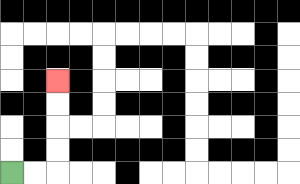{'start': '[0, 7]', 'end': '[2, 3]', 'path_directions': 'R,R,U,U,U,U', 'path_coordinates': '[[0, 7], [1, 7], [2, 7], [2, 6], [2, 5], [2, 4], [2, 3]]'}